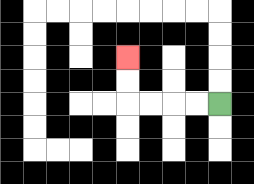{'start': '[9, 4]', 'end': '[5, 2]', 'path_directions': 'L,L,L,L,U,U', 'path_coordinates': '[[9, 4], [8, 4], [7, 4], [6, 4], [5, 4], [5, 3], [5, 2]]'}